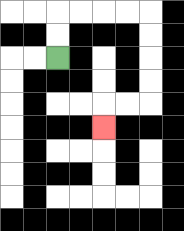{'start': '[2, 2]', 'end': '[4, 5]', 'path_directions': 'U,U,R,R,R,R,D,D,D,D,L,L,D', 'path_coordinates': '[[2, 2], [2, 1], [2, 0], [3, 0], [4, 0], [5, 0], [6, 0], [6, 1], [6, 2], [6, 3], [6, 4], [5, 4], [4, 4], [4, 5]]'}